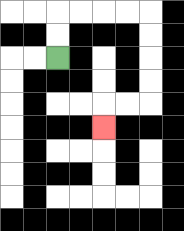{'start': '[2, 2]', 'end': '[4, 5]', 'path_directions': 'U,U,R,R,R,R,D,D,D,D,L,L,D', 'path_coordinates': '[[2, 2], [2, 1], [2, 0], [3, 0], [4, 0], [5, 0], [6, 0], [6, 1], [6, 2], [6, 3], [6, 4], [5, 4], [4, 4], [4, 5]]'}